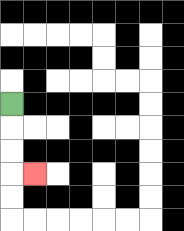{'start': '[0, 4]', 'end': '[1, 7]', 'path_directions': 'D,D,D,R', 'path_coordinates': '[[0, 4], [0, 5], [0, 6], [0, 7], [1, 7]]'}